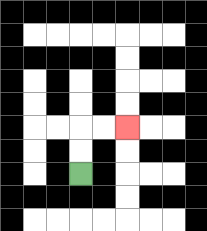{'start': '[3, 7]', 'end': '[5, 5]', 'path_directions': 'U,U,R,R', 'path_coordinates': '[[3, 7], [3, 6], [3, 5], [4, 5], [5, 5]]'}